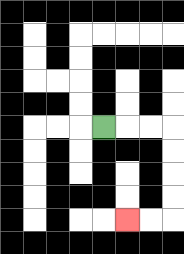{'start': '[4, 5]', 'end': '[5, 9]', 'path_directions': 'R,R,R,D,D,D,D,L,L', 'path_coordinates': '[[4, 5], [5, 5], [6, 5], [7, 5], [7, 6], [7, 7], [7, 8], [7, 9], [6, 9], [5, 9]]'}